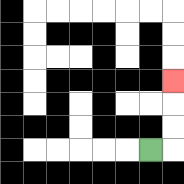{'start': '[6, 6]', 'end': '[7, 3]', 'path_directions': 'R,U,U,U', 'path_coordinates': '[[6, 6], [7, 6], [7, 5], [7, 4], [7, 3]]'}